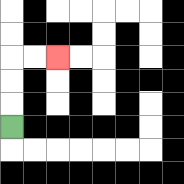{'start': '[0, 5]', 'end': '[2, 2]', 'path_directions': 'U,U,U,R,R', 'path_coordinates': '[[0, 5], [0, 4], [0, 3], [0, 2], [1, 2], [2, 2]]'}